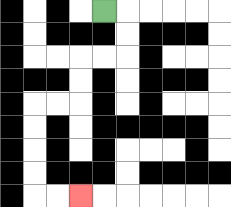{'start': '[4, 0]', 'end': '[3, 8]', 'path_directions': 'R,D,D,L,L,D,D,L,L,D,D,D,D,R,R', 'path_coordinates': '[[4, 0], [5, 0], [5, 1], [5, 2], [4, 2], [3, 2], [3, 3], [3, 4], [2, 4], [1, 4], [1, 5], [1, 6], [1, 7], [1, 8], [2, 8], [3, 8]]'}